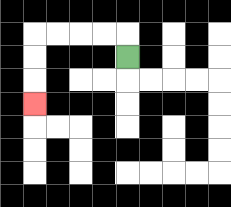{'start': '[5, 2]', 'end': '[1, 4]', 'path_directions': 'U,L,L,L,L,D,D,D', 'path_coordinates': '[[5, 2], [5, 1], [4, 1], [3, 1], [2, 1], [1, 1], [1, 2], [1, 3], [1, 4]]'}